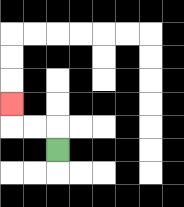{'start': '[2, 6]', 'end': '[0, 4]', 'path_directions': 'U,L,L,U', 'path_coordinates': '[[2, 6], [2, 5], [1, 5], [0, 5], [0, 4]]'}